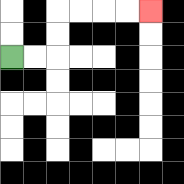{'start': '[0, 2]', 'end': '[6, 0]', 'path_directions': 'R,R,U,U,R,R,R,R', 'path_coordinates': '[[0, 2], [1, 2], [2, 2], [2, 1], [2, 0], [3, 0], [4, 0], [5, 0], [6, 0]]'}